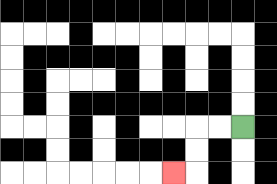{'start': '[10, 5]', 'end': '[7, 7]', 'path_directions': 'L,L,D,D,L', 'path_coordinates': '[[10, 5], [9, 5], [8, 5], [8, 6], [8, 7], [7, 7]]'}